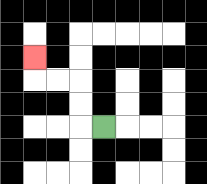{'start': '[4, 5]', 'end': '[1, 2]', 'path_directions': 'L,U,U,L,L,U', 'path_coordinates': '[[4, 5], [3, 5], [3, 4], [3, 3], [2, 3], [1, 3], [1, 2]]'}